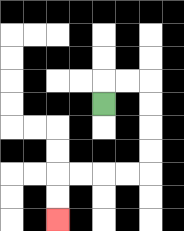{'start': '[4, 4]', 'end': '[2, 9]', 'path_directions': 'U,R,R,D,D,D,D,L,L,L,L,D,D', 'path_coordinates': '[[4, 4], [4, 3], [5, 3], [6, 3], [6, 4], [6, 5], [6, 6], [6, 7], [5, 7], [4, 7], [3, 7], [2, 7], [2, 8], [2, 9]]'}